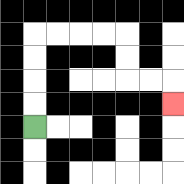{'start': '[1, 5]', 'end': '[7, 4]', 'path_directions': 'U,U,U,U,R,R,R,R,D,D,R,R,D', 'path_coordinates': '[[1, 5], [1, 4], [1, 3], [1, 2], [1, 1], [2, 1], [3, 1], [4, 1], [5, 1], [5, 2], [5, 3], [6, 3], [7, 3], [7, 4]]'}